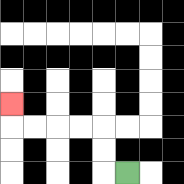{'start': '[5, 7]', 'end': '[0, 4]', 'path_directions': 'L,U,U,L,L,L,L,U', 'path_coordinates': '[[5, 7], [4, 7], [4, 6], [4, 5], [3, 5], [2, 5], [1, 5], [0, 5], [0, 4]]'}